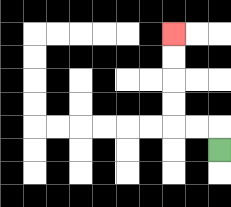{'start': '[9, 6]', 'end': '[7, 1]', 'path_directions': 'U,L,L,U,U,U,U', 'path_coordinates': '[[9, 6], [9, 5], [8, 5], [7, 5], [7, 4], [7, 3], [7, 2], [7, 1]]'}